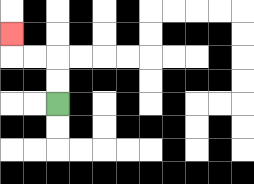{'start': '[2, 4]', 'end': '[0, 1]', 'path_directions': 'U,U,L,L,U', 'path_coordinates': '[[2, 4], [2, 3], [2, 2], [1, 2], [0, 2], [0, 1]]'}